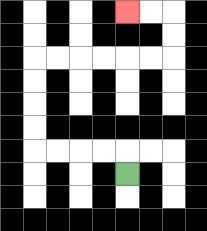{'start': '[5, 7]', 'end': '[5, 0]', 'path_directions': 'U,L,L,L,L,U,U,U,U,R,R,R,R,R,R,U,U,L,L', 'path_coordinates': '[[5, 7], [5, 6], [4, 6], [3, 6], [2, 6], [1, 6], [1, 5], [1, 4], [1, 3], [1, 2], [2, 2], [3, 2], [4, 2], [5, 2], [6, 2], [7, 2], [7, 1], [7, 0], [6, 0], [5, 0]]'}